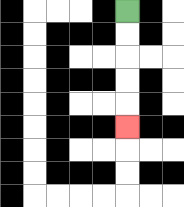{'start': '[5, 0]', 'end': '[5, 5]', 'path_directions': 'D,D,D,D,D', 'path_coordinates': '[[5, 0], [5, 1], [5, 2], [5, 3], [5, 4], [5, 5]]'}